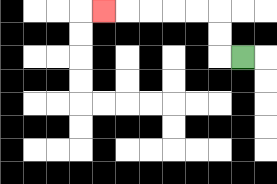{'start': '[10, 2]', 'end': '[4, 0]', 'path_directions': 'L,U,U,L,L,L,L,L', 'path_coordinates': '[[10, 2], [9, 2], [9, 1], [9, 0], [8, 0], [7, 0], [6, 0], [5, 0], [4, 0]]'}